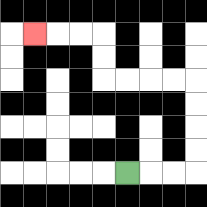{'start': '[5, 7]', 'end': '[1, 1]', 'path_directions': 'R,R,R,U,U,U,U,L,L,L,L,U,U,L,L,L', 'path_coordinates': '[[5, 7], [6, 7], [7, 7], [8, 7], [8, 6], [8, 5], [8, 4], [8, 3], [7, 3], [6, 3], [5, 3], [4, 3], [4, 2], [4, 1], [3, 1], [2, 1], [1, 1]]'}